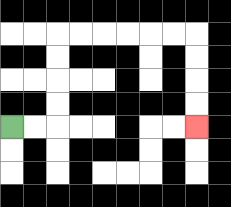{'start': '[0, 5]', 'end': '[8, 5]', 'path_directions': 'R,R,U,U,U,U,R,R,R,R,R,R,D,D,D,D', 'path_coordinates': '[[0, 5], [1, 5], [2, 5], [2, 4], [2, 3], [2, 2], [2, 1], [3, 1], [4, 1], [5, 1], [6, 1], [7, 1], [8, 1], [8, 2], [8, 3], [8, 4], [8, 5]]'}